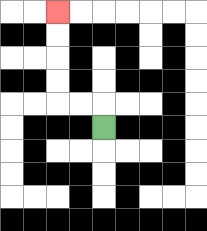{'start': '[4, 5]', 'end': '[2, 0]', 'path_directions': 'U,L,L,U,U,U,U', 'path_coordinates': '[[4, 5], [4, 4], [3, 4], [2, 4], [2, 3], [2, 2], [2, 1], [2, 0]]'}